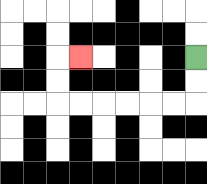{'start': '[8, 2]', 'end': '[3, 2]', 'path_directions': 'D,D,L,L,L,L,L,L,U,U,R', 'path_coordinates': '[[8, 2], [8, 3], [8, 4], [7, 4], [6, 4], [5, 4], [4, 4], [3, 4], [2, 4], [2, 3], [2, 2], [3, 2]]'}